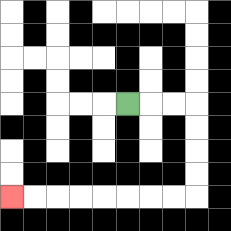{'start': '[5, 4]', 'end': '[0, 8]', 'path_directions': 'R,R,R,D,D,D,D,L,L,L,L,L,L,L,L', 'path_coordinates': '[[5, 4], [6, 4], [7, 4], [8, 4], [8, 5], [8, 6], [8, 7], [8, 8], [7, 8], [6, 8], [5, 8], [4, 8], [3, 8], [2, 8], [1, 8], [0, 8]]'}